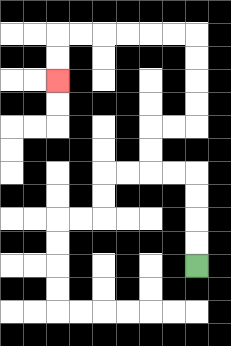{'start': '[8, 11]', 'end': '[2, 3]', 'path_directions': 'U,U,U,U,L,L,U,U,R,R,U,U,U,U,L,L,L,L,L,L,D,D', 'path_coordinates': '[[8, 11], [8, 10], [8, 9], [8, 8], [8, 7], [7, 7], [6, 7], [6, 6], [6, 5], [7, 5], [8, 5], [8, 4], [8, 3], [8, 2], [8, 1], [7, 1], [6, 1], [5, 1], [4, 1], [3, 1], [2, 1], [2, 2], [2, 3]]'}